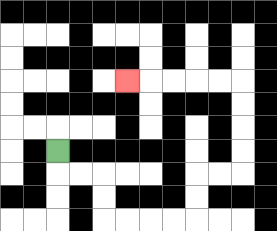{'start': '[2, 6]', 'end': '[5, 3]', 'path_directions': 'D,R,R,D,D,R,R,R,R,U,U,R,R,U,U,U,U,L,L,L,L,L', 'path_coordinates': '[[2, 6], [2, 7], [3, 7], [4, 7], [4, 8], [4, 9], [5, 9], [6, 9], [7, 9], [8, 9], [8, 8], [8, 7], [9, 7], [10, 7], [10, 6], [10, 5], [10, 4], [10, 3], [9, 3], [8, 3], [7, 3], [6, 3], [5, 3]]'}